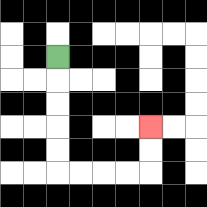{'start': '[2, 2]', 'end': '[6, 5]', 'path_directions': 'D,D,D,D,D,R,R,R,R,U,U', 'path_coordinates': '[[2, 2], [2, 3], [2, 4], [2, 5], [2, 6], [2, 7], [3, 7], [4, 7], [5, 7], [6, 7], [6, 6], [6, 5]]'}